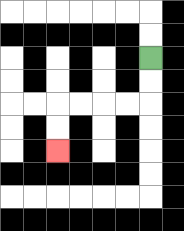{'start': '[6, 2]', 'end': '[2, 6]', 'path_directions': 'D,D,L,L,L,L,D,D', 'path_coordinates': '[[6, 2], [6, 3], [6, 4], [5, 4], [4, 4], [3, 4], [2, 4], [2, 5], [2, 6]]'}